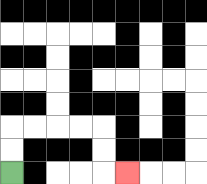{'start': '[0, 7]', 'end': '[5, 7]', 'path_directions': 'U,U,R,R,R,R,D,D,R', 'path_coordinates': '[[0, 7], [0, 6], [0, 5], [1, 5], [2, 5], [3, 5], [4, 5], [4, 6], [4, 7], [5, 7]]'}